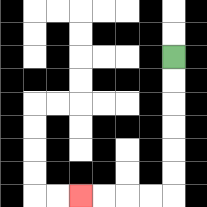{'start': '[7, 2]', 'end': '[3, 8]', 'path_directions': 'D,D,D,D,D,D,L,L,L,L', 'path_coordinates': '[[7, 2], [7, 3], [7, 4], [7, 5], [7, 6], [7, 7], [7, 8], [6, 8], [5, 8], [4, 8], [3, 8]]'}